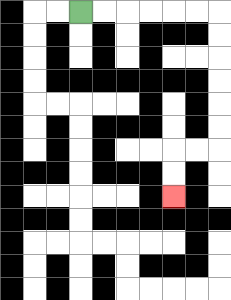{'start': '[3, 0]', 'end': '[7, 8]', 'path_directions': 'R,R,R,R,R,R,D,D,D,D,D,D,L,L,D,D', 'path_coordinates': '[[3, 0], [4, 0], [5, 0], [6, 0], [7, 0], [8, 0], [9, 0], [9, 1], [9, 2], [9, 3], [9, 4], [9, 5], [9, 6], [8, 6], [7, 6], [7, 7], [7, 8]]'}